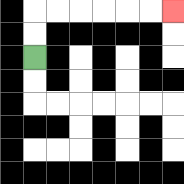{'start': '[1, 2]', 'end': '[7, 0]', 'path_directions': 'U,U,R,R,R,R,R,R', 'path_coordinates': '[[1, 2], [1, 1], [1, 0], [2, 0], [3, 0], [4, 0], [5, 0], [6, 0], [7, 0]]'}